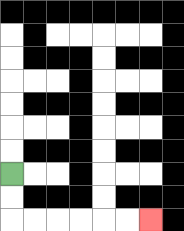{'start': '[0, 7]', 'end': '[6, 9]', 'path_directions': 'D,D,R,R,R,R,R,R', 'path_coordinates': '[[0, 7], [0, 8], [0, 9], [1, 9], [2, 9], [3, 9], [4, 9], [5, 9], [6, 9]]'}